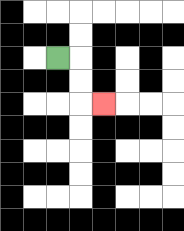{'start': '[2, 2]', 'end': '[4, 4]', 'path_directions': 'R,D,D,R', 'path_coordinates': '[[2, 2], [3, 2], [3, 3], [3, 4], [4, 4]]'}